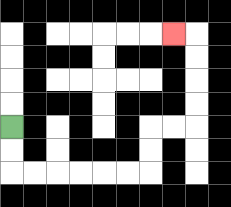{'start': '[0, 5]', 'end': '[7, 1]', 'path_directions': 'D,D,R,R,R,R,R,R,U,U,R,R,U,U,U,U,L', 'path_coordinates': '[[0, 5], [0, 6], [0, 7], [1, 7], [2, 7], [3, 7], [4, 7], [5, 7], [6, 7], [6, 6], [6, 5], [7, 5], [8, 5], [8, 4], [8, 3], [8, 2], [8, 1], [7, 1]]'}